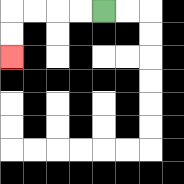{'start': '[4, 0]', 'end': '[0, 2]', 'path_directions': 'L,L,L,L,D,D', 'path_coordinates': '[[4, 0], [3, 0], [2, 0], [1, 0], [0, 0], [0, 1], [0, 2]]'}